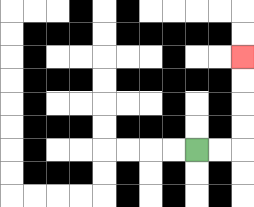{'start': '[8, 6]', 'end': '[10, 2]', 'path_directions': 'R,R,U,U,U,U', 'path_coordinates': '[[8, 6], [9, 6], [10, 6], [10, 5], [10, 4], [10, 3], [10, 2]]'}